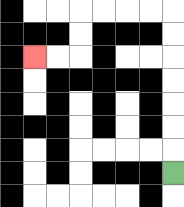{'start': '[7, 7]', 'end': '[1, 2]', 'path_directions': 'U,U,U,U,U,U,U,L,L,L,L,D,D,L,L', 'path_coordinates': '[[7, 7], [7, 6], [7, 5], [7, 4], [7, 3], [7, 2], [7, 1], [7, 0], [6, 0], [5, 0], [4, 0], [3, 0], [3, 1], [3, 2], [2, 2], [1, 2]]'}